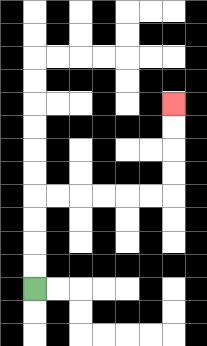{'start': '[1, 12]', 'end': '[7, 4]', 'path_directions': 'U,U,U,U,R,R,R,R,R,R,U,U,U,U', 'path_coordinates': '[[1, 12], [1, 11], [1, 10], [1, 9], [1, 8], [2, 8], [3, 8], [4, 8], [5, 8], [6, 8], [7, 8], [7, 7], [7, 6], [7, 5], [7, 4]]'}